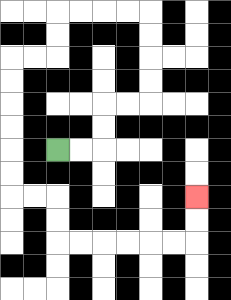{'start': '[2, 6]', 'end': '[8, 8]', 'path_directions': 'R,R,U,U,R,R,U,U,U,U,L,L,L,L,D,D,L,L,D,D,D,D,D,D,R,R,D,D,R,R,R,R,R,R,U,U', 'path_coordinates': '[[2, 6], [3, 6], [4, 6], [4, 5], [4, 4], [5, 4], [6, 4], [6, 3], [6, 2], [6, 1], [6, 0], [5, 0], [4, 0], [3, 0], [2, 0], [2, 1], [2, 2], [1, 2], [0, 2], [0, 3], [0, 4], [0, 5], [0, 6], [0, 7], [0, 8], [1, 8], [2, 8], [2, 9], [2, 10], [3, 10], [4, 10], [5, 10], [6, 10], [7, 10], [8, 10], [8, 9], [8, 8]]'}